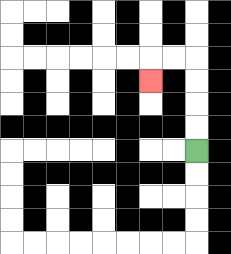{'start': '[8, 6]', 'end': '[6, 3]', 'path_directions': 'U,U,U,U,L,L,D', 'path_coordinates': '[[8, 6], [8, 5], [8, 4], [8, 3], [8, 2], [7, 2], [6, 2], [6, 3]]'}